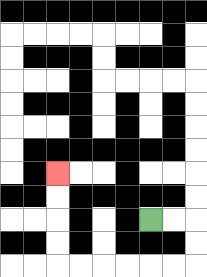{'start': '[6, 9]', 'end': '[2, 7]', 'path_directions': 'R,R,D,D,L,L,L,L,L,L,U,U,U,U', 'path_coordinates': '[[6, 9], [7, 9], [8, 9], [8, 10], [8, 11], [7, 11], [6, 11], [5, 11], [4, 11], [3, 11], [2, 11], [2, 10], [2, 9], [2, 8], [2, 7]]'}